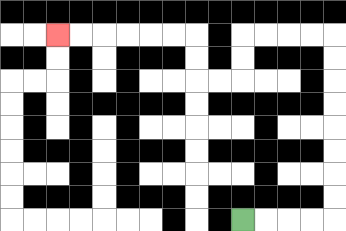{'start': '[10, 9]', 'end': '[2, 1]', 'path_directions': 'R,R,R,R,U,U,U,U,U,U,U,U,L,L,L,L,D,D,L,L,U,U,L,L,L,L,L,L', 'path_coordinates': '[[10, 9], [11, 9], [12, 9], [13, 9], [14, 9], [14, 8], [14, 7], [14, 6], [14, 5], [14, 4], [14, 3], [14, 2], [14, 1], [13, 1], [12, 1], [11, 1], [10, 1], [10, 2], [10, 3], [9, 3], [8, 3], [8, 2], [8, 1], [7, 1], [6, 1], [5, 1], [4, 1], [3, 1], [2, 1]]'}